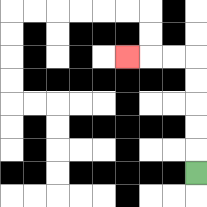{'start': '[8, 7]', 'end': '[5, 2]', 'path_directions': 'U,U,U,U,U,L,L,L', 'path_coordinates': '[[8, 7], [8, 6], [8, 5], [8, 4], [8, 3], [8, 2], [7, 2], [6, 2], [5, 2]]'}